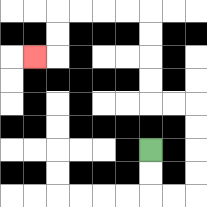{'start': '[6, 6]', 'end': '[1, 2]', 'path_directions': 'D,D,R,R,U,U,U,U,L,L,U,U,U,U,L,L,L,L,D,D,L', 'path_coordinates': '[[6, 6], [6, 7], [6, 8], [7, 8], [8, 8], [8, 7], [8, 6], [8, 5], [8, 4], [7, 4], [6, 4], [6, 3], [6, 2], [6, 1], [6, 0], [5, 0], [4, 0], [3, 0], [2, 0], [2, 1], [2, 2], [1, 2]]'}